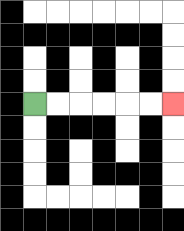{'start': '[1, 4]', 'end': '[7, 4]', 'path_directions': 'R,R,R,R,R,R', 'path_coordinates': '[[1, 4], [2, 4], [3, 4], [4, 4], [5, 4], [6, 4], [7, 4]]'}